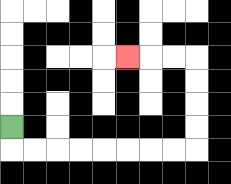{'start': '[0, 5]', 'end': '[5, 2]', 'path_directions': 'D,R,R,R,R,R,R,R,R,U,U,U,U,L,L,L', 'path_coordinates': '[[0, 5], [0, 6], [1, 6], [2, 6], [3, 6], [4, 6], [5, 6], [6, 6], [7, 6], [8, 6], [8, 5], [8, 4], [8, 3], [8, 2], [7, 2], [6, 2], [5, 2]]'}